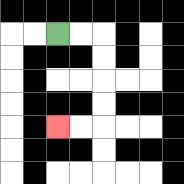{'start': '[2, 1]', 'end': '[2, 5]', 'path_directions': 'R,R,D,D,D,D,L,L', 'path_coordinates': '[[2, 1], [3, 1], [4, 1], [4, 2], [4, 3], [4, 4], [4, 5], [3, 5], [2, 5]]'}